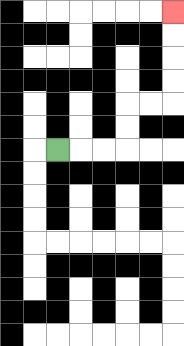{'start': '[2, 6]', 'end': '[7, 0]', 'path_directions': 'R,R,R,U,U,R,R,U,U,U,U', 'path_coordinates': '[[2, 6], [3, 6], [4, 6], [5, 6], [5, 5], [5, 4], [6, 4], [7, 4], [7, 3], [7, 2], [7, 1], [7, 0]]'}